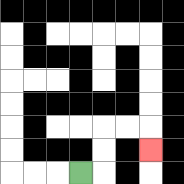{'start': '[3, 7]', 'end': '[6, 6]', 'path_directions': 'R,U,U,R,R,D', 'path_coordinates': '[[3, 7], [4, 7], [4, 6], [4, 5], [5, 5], [6, 5], [6, 6]]'}